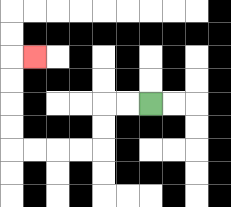{'start': '[6, 4]', 'end': '[1, 2]', 'path_directions': 'L,L,D,D,L,L,L,L,U,U,U,U,R', 'path_coordinates': '[[6, 4], [5, 4], [4, 4], [4, 5], [4, 6], [3, 6], [2, 6], [1, 6], [0, 6], [0, 5], [0, 4], [0, 3], [0, 2], [1, 2]]'}